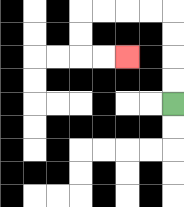{'start': '[7, 4]', 'end': '[5, 2]', 'path_directions': 'U,U,U,U,L,L,L,L,D,D,R,R', 'path_coordinates': '[[7, 4], [7, 3], [7, 2], [7, 1], [7, 0], [6, 0], [5, 0], [4, 0], [3, 0], [3, 1], [3, 2], [4, 2], [5, 2]]'}